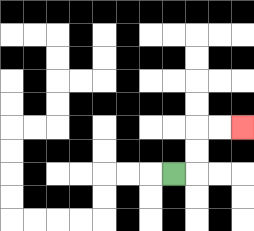{'start': '[7, 7]', 'end': '[10, 5]', 'path_directions': 'R,U,U,R,R', 'path_coordinates': '[[7, 7], [8, 7], [8, 6], [8, 5], [9, 5], [10, 5]]'}